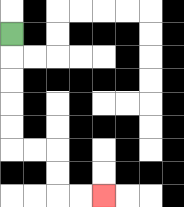{'start': '[0, 1]', 'end': '[4, 8]', 'path_directions': 'D,D,D,D,D,R,R,D,D,R,R', 'path_coordinates': '[[0, 1], [0, 2], [0, 3], [0, 4], [0, 5], [0, 6], [1, 6], [2, 6], [2, 7], [2, 8], [3, 8], [4, 8]]'}